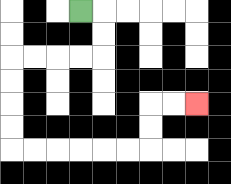{'start': '[3, 0]', 'end': '[8, 4]', 'path_directions': 'R,D,D,L,L,L,L,D,D,D,D,R,R,R,R,R,R,U,U,R,R', 'path_coordinates': '[[3, 0], [4, 0], [4, 1], [4, 2], [3, 2], [2, 2], [1, 2], [0, 2], [0, 3], [0, 4], [0, 5], [0, 6], [1, 6], [2, 6], [3, 6], [4, 6], [5, 6], [6, 6], [6, 5], [6, 4], [7, 4], [8, 4]]'}